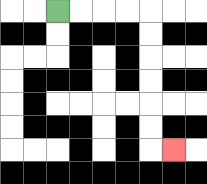{'start': '[2, 0]', 'end': '[7, 6]', 'path_directions': 'R,R,R,R,D,D,D,D,D,D,R', 'path_coordinates': '[[2, 0], [3, 0], [4, 0], [5, 0], [6, 0], [6, 1], [6, 2], [6, 3], [6, 4], [6, 5], [6, 6], [7, 6]]'}